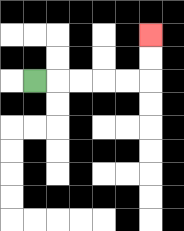{'start': '[1, 3]', 'end': '[6, 1]', 'path_directions': 'R,R,R,R,R,U,U', 'path_coordinates': '[[1, 3], [2, 3], [3, 3], [4, 3], [5, 3], [6, 3], [6, 2], [6, 1]]'}